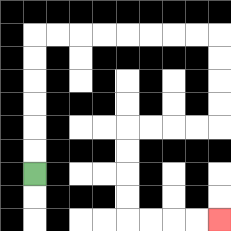{'start': '[1, 7]', 'end': '[9, 9]', 'path_directions': 'U,U,U,U,U,U,R,R,R,R,R,R,R,R,D,D,D,D,L,L,L,L,D,D,D,D,R,R,R,R', 'path_coordinates': '[[1, 7], [1, 6], [1, 5], [1, 4], [1, 3], [1, 2], [1, 1], [2, 1], [3, 1], [4, 1], [5, 1], [6, 1], [7, 1], [8, 1], [9, 1], [9, 2], [9, 3], [9, 4], [9, 5], [8, 5], [7, 5], [6, 5], [5, 5], [5, 6], [5, 7], [5, 8], [5, 9], [6, 9], [7, 9], [8, 9], [9, 9]]'}